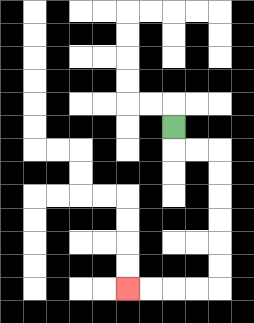{'start': '[7, 5]', 'end': '[5, 12]', 'path_directions': 'D,R,R,D,D,D,D,D,D,L,L,L,L', 'path_coordinates': '[[7, 5], [7, 6], [8, 6], [9, 6], [9, 7], [9, 8], [9, 9], [9, 10], [9, 11], [9, 12], [8, 12], [7, 12], [6, 12], [5, 12]]'}